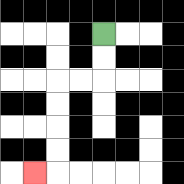{'start': '[4, 1]', 'end': '[1, 7]', 'path_directions': 'D,D,L,L,D,D,D,D,L', 'path_coordinates': '[[4, 1], [4, 2], [4, 3], [3, 3], [2, 3], [2, 4], [2, 5], [2, 6], [2, 7], [1, 7]]'}